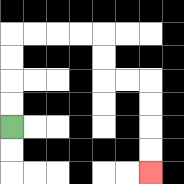{'start': '[0, 5]', 'end': '[6, 7]', 'path_directions': 'U,U,U,U,R,R,R,R,D,D,R,R,D,D,D,D', 'path_coordinates': '[[0, 5], [0, 4], [0, 3], [0, 2], [0, 1], [1, 1], [2, 1], [3, 1], [4, 1], [4, 2], [4, 3], [5, 3], [6, 3], [6, 4], [6, 5], [6, 6], [6, 7]]'}